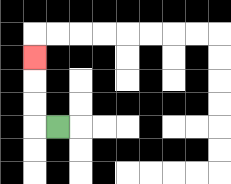{'start': '[2, 5]', 'end': '[1, 2]', 'path_directions': 'L,U,U,U', 'path_coordinates': '[[2, 5], [1, 5], [1, 4], [1, 3], [1, 2]]'}